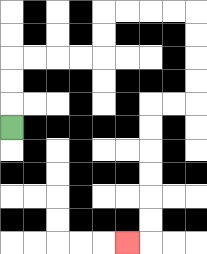{'start': '[0, 5]', 'end': '[5, 10]', 'path_directions': 'U,U,U,R,R,R,R,U,U,R,R,R,R,D,D,D,D,L,L,D,D,D,D,D,D,L', 'path_coordinates': '[[0, 5], [0, 4], [0, 3], [0, 2], [1, 2], [2, 2], [3, 2], [4, 2], [4, 1], [4, 0], [5, 0], [6, 0], [7, 0], [8, 0], [8, 1], [8, 2], [8, 3], [8, 4], [7, 4], [6, 4], [6, 5], [6, 6], [6, 7], [6, 8], [6, 9], [6, 10], [5, 10]]'}